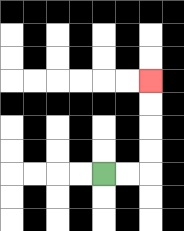{'start': '[4, 7]', 'end': '[6, 3]', 'path_directions': 'R,R,U,U,U,U', 'path_coordinates': '[[4, 7], [5, 7], [6, 7], [6, 6], [6, 5], [6, 4], [6, 3]]'}